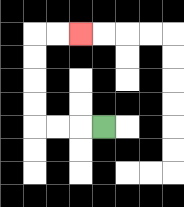{'start': '[4, 5]', 'end': '[3, 1]', 'path_directions': 'L,L,L,U,U,U,U,R,R', 'path_coordinates': '[[4, 5], [3, 5], [2, 5], [1, 5], [1, 4], [1, 3], [1, 2], [1, 1], [2, 1], [3, 1]]'}